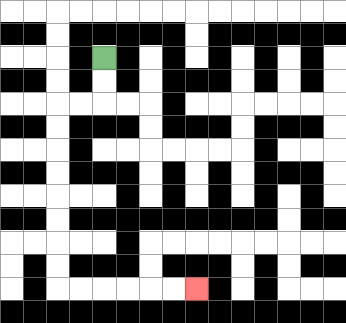{'start': '[4, 2]', 'end': '[8, 12]', 'path_directions': 'D,D,L,L,D,D,D,D,D,D,D,D,R,R,R,R,R,R', 'path_coordinates': '[[4, 2], [4, 3], [4, 4], [3, 4], [2, 4], [2, 5], [2, 6], [2, 7], [2, 8], [2, 9], [2, 10], [2, 11], [2, 12], [3, 12], [4, 12], [5, 12], [6, 12], [7, 12], [8, 12]]'}